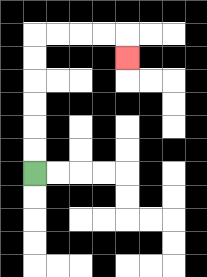{'start': '[1, 7]', 'end': '[5, 2]', 'path_directions': 'U,U,U,U,U,U,R,R,R,R,D', 'path_coordinates': '[[1, 7], [1, 6], [1, 5], [1, 4], [1, 3], [1, 2], [1, 1], [2, 1], [3, 1], [4, 1], [5, 1], [5, 2]]'}